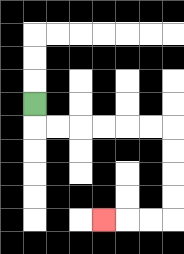{'start': '[1, 4]', 'end': '[4, 9]', 'path_directions': 'D,R,R,R,R,R,R,D,D,D,D,L,L,L', 'path_coordinates': '[[1, 4], [1, 5], [2, 5], [3, 5], [4, 5], [5, 5], [6, 5], [7, 5], [7, 6], [7, 7], [7, 8], [7, 9], [6, 9], [5, 9], [4, 9]]'}